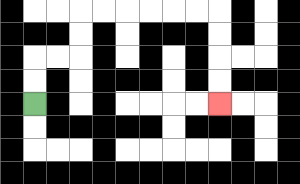{'start': '[1, 4]', 'end': '[9, 4]', 'path_directions': 'U,U,R,R,U,U,R,R,R,R,R,R,D,D,D,D', 'path_coordinates': '[[1, 4], [1, 3], [1, 2], [2, 2], [3, 2], [3, 1], [3, 0], [4, 0], [5, 0], [6, 0], [7, 0], [8, 0], [9, 0], [9, 1], [9, 2], [9, 3], [9, 4]]'}